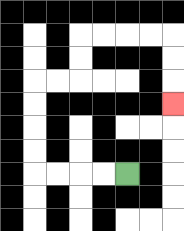{'start': '[5, 7]', 'end': '[7, 4]', 'path_directions': 'L,L,L,L,U,U,U,U,R,R,U,U,R,R,R,R,D,D,D', 'path_coordinates': '[[5, 7], [4, 7], [3, 7], [2, 7], [1, 7], [1, 6], [1, 5], [1, 4], [1, 3], [2, 3], [3, 3], [3, 2], [3, 1], [4, 1], [5, 1], [6, 1], [7, 1], [7, 2], [7, 3], [7, 4]]'}